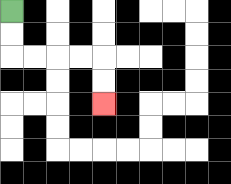{'start': '[0, 0]', 'end': '[4, 4]', 'path_directions': 'D,D,R,R,R,R,D,D', 'path_coordinates': '[[0, 0], [0, 1], [0, 2], [1, 2], [2, 2], [3, 2], [4, 2], [4, 3], [4, 4]]'}